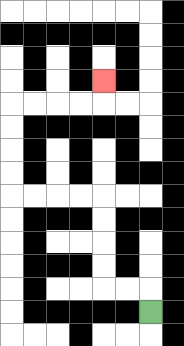{'start': '[6, 13]', 'end': '[4, 3]', 'path_directions': 'U,L,L,U,U,U,U,L,L,L,L,U,U,U,U,R,R,R,R,U', 'path_coordinates': '[[6, 13], [6, 12], [5, 12], [4, 12], [4, 11], [4, 10], [4, 9], [4, 8], [3, 8], [2, 8], [1, 8], [0, 8], [0, 7], [0, 6], [0, 5], [0, 4], [1, 4], [2, 4], [3, 4], [4, 4], [4, 3]]'}